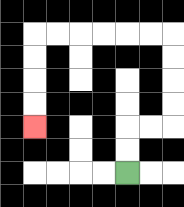{'start': '[5, 7]', 'end': '[1, 5]', 'path_directions': 'U,U,R,R,U,U,U,U,L,L,L,L,L,L,D,D,D,D', 'path_coordinates': '[[5, 7], [5, 6], [5, 5], [6, 5], [7, 5], [7, 4], [7, 3], [7, 2], [7, 1], [6, 1], [5, 1], [4, 1], [3, 1], [2, 1], [1, 1], [1, 2], [1, 3], [1, 4], [1, 5]]'}